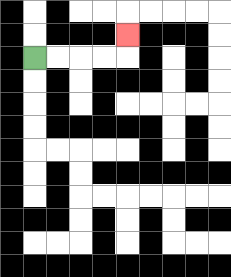{'start': '[1, 2]', 'end': '[5, 1]', 'path_directions': 'R,R,R,R,U', 'path_coordinates': '[[1, 2], [2, 2], [3, 2], [4, 2], [5, 2], [5, 1]]'}